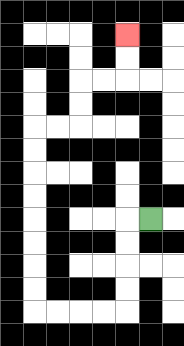{'start': '[6, 9]', 'end': '[5, 1]', 'path_directions': 'L,D,D,D,D,L,L,L,L,U,U,U,U,U,U,U,U,R,R,U,U,R,R,U,U', 'path_coordinates': '[[6, 9], [5, 9], [5, 10], [5, 11], [5, 12], [5, 13], [4, 13], [3, 13], [2, 13], [1, 13], [1, 12], [1, 11], [1, 10], [1, 9], [1, 8], [1, 7], [1, 6], [1, 5], [2, 5], [3, 5], [3, 4], [3, 3], [4, 3], [5, 3], [5, 2], [5, 1]]'}